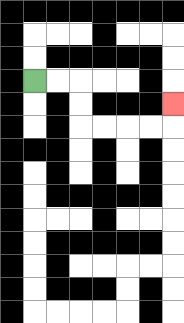{'start': '[1, 3]', 'end': '[7, 4]', 'path_directions': 'R,R,D,D,R,R,R,R,U', 'path_coordinates': '[[1, 3], [2, 3], [3, 3], [3, 4], [3, 5], [4, 5], [5, 5], [6, 5], [7, 5], [7, 4]]'}